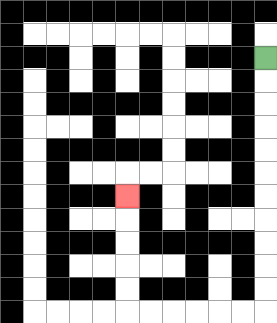{'start': '[11, 2]', 'end': '[5, 8]', 'path_directions': 'D,D,D,D,D,D,D,D,D,D,D,L,L,L,L,L,L,U,U,U,U,U', 'path_coordinates': '[[11, 2], [11, 3], [11, 4], [11, 5], [11, 6], [11, 7], [11, 8], [11, 9], [11, 10], [11, 11], [11, 12], [11, 13], [10, 13], [9, 13], [8, 13], [7, 13], [6, 13], [5, 13], [5, 12], [5, 11], [5, 10], [5, 9], [5, 8]]'}